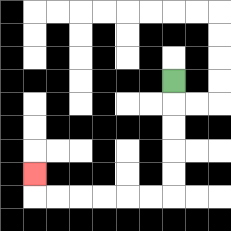{'start': '[7, 3]', 'end': '[1, 7]', 'path_directions': 'D,D,D,D,D,L,L,L,L,L,L,U', 'path_coordinates': '[[7, 3], [7, 4], [7, 5], [7, 6], [7, 7], [7, 8], [6, 8], [5, 8], [4, 8], [3, 8], [2, 8], [1, 8], [1, 7]]'}